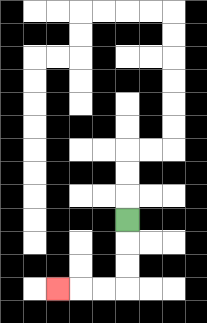{'start': '[5, 9]', 'end': '[2, 12]', 'path_directions': 'D,D,D,L,L,L', 'path_coordinates': '[[5, 9], [5, 10], [5, 11], [5, 12], [4, 12], [3, 12], [2, 12]]'}